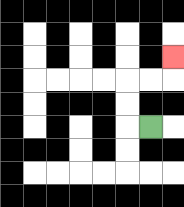{'start': '[6, 5]', 'end': '[7, 2]', 'path_directions': 'L,U,U,R,R,U', 'path_coordinates': '[[6, 5], [5, 5], [5, 4], [5, 3], [6, 3], [7, 3], [7, 2]]'}